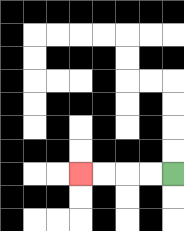{'start': '[7, 7]', 'end': '[3, 7]', 'path_directions': 'L,L,L,L', 'path_coordinates': '[[7, 7], [6, 7], [5, 7], [4, 7], [3, 7]]'}